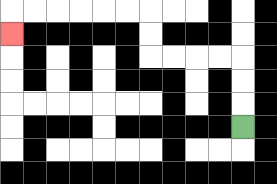{'start': '[10, 5]', 'end': '[0, 1]', 'path_directions': 'U,U,U,L,L,L,L,U,U,L,L,L,L,L,L,D', 'path_coordinates': '[[10, 5], [10, 4], [10, 3], [10, 2], [9, 2], [8, 2], [7, 2], [6, 2], [6, 1], [6, 0], [5, 0], [4, 0], [3, 0], [2, 0], [1, 0], [0, 0], [0, 1]]'}